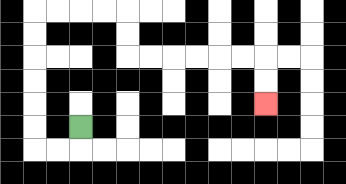{'start': '[3, 5]', 'end': '[11, 4]', 'path_directions': 'D,L,L,U,U,U,U,U,U,R,R,R,R,D,D,R,R,R,R,R,R,D,D', 'path_coordinates': '[[3, 5], [3, 6], [2, 6], [1, 6], [1, 5], [1, 4], [1, 3], [1, 2], [1, 1], [1, 0], [2, 0], [3, 0], [4, 0], [5, 0], [5, 1], [5, 2], [6, 2], [7, 2], [8, 2], [9, 2], [10, 2], [11, 2], [11, 3], [11, 4]]'}